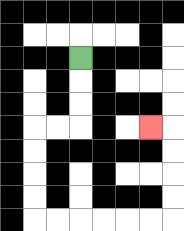{'start': '[3, 2]', 'end': '[6, 5]', 'path_directions': 'D,D,D,L,L,D,D,D,D,R,R,R,R,R,R,U,U,U,U,L', 'path_coordinates': '[[3, 2], [3, 3], [3, 4], [3, 5], [2, 5], [1, 5], [1, 6], [1, 7], [1, 8], [1, 9], [2, 9], [3, 9], [4, 9], [5, 9], [6, 9], [7, 9], [7, 8], [7, 7], [7, 6], [7, 5], [6, 5]]'}